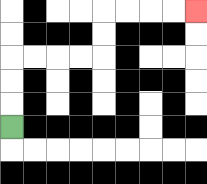{'start': '[0, 5]', 'end': '[8, 0]', 'path_directions': 'U,U,U,R,R,R,R,U,U,R,R,R,R', 'path_coordinates': '[[0, 5], [0, 4], [0, 3], [0, 2], [1, 2], [2, 2], [3, 2], [4, 2], [4, 1], [4, 0], [5, 0], [6, 0], [7, 0], [8, 0]]'}